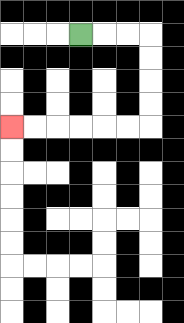{'start': '[3, 1]', 'end': '[0, 5]', 'path_directions': 'R,R,R,D,D,D,D,L,L,L,L,L,L', 'path_coordinates': '[[3, 1], [4, 1], [5, 1], [6, 1], [6, 2], [6, 3], [6, 4], [6, 5], [5, 5], [4, 5], [3, 5], [2, 5], [1, 5], [0, 5]]'}